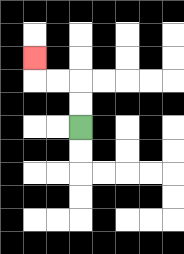{'start': '[3, 5]', 'end': '[1, 2]', 'path_directions': 'U,U,L,L,U', 'path_coordinates': '[[3, 5], [3, 4], [3, 3], [2, 3], [1, 3], [1, 2]]'}